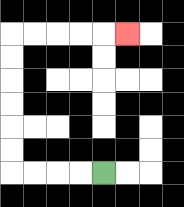{'start': '[4, 7]', 'end': '[5, 1]', 'path_directions': 'L,L,L,L,U,U,U,U,U,U,R,R,R,R,R', 'path_coordinates': '[[4, 7], [3, 7], [2, 7], [1, 7], [0, 7], [0, 6], [0, 5], [0, 4], [0, 3], [0, 2], [0, 1], [1, 1], [2, 1], [3, 1], [4, 1], [5, 1]]'}